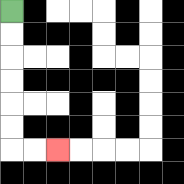{'start': '[0, 0]', 'end': '[2, 6]', 'path_directions': 'D,D,D,D,D,D,R,R', 'path_coordinates': '[[0, 0], [0, 1], [0, 2], [0, 3], [0, 4], [0, 5], [0, 6], [1, 6], [2, 6]]'}